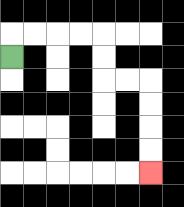{'start': '[0, 2]', 'end': '[6, 7]', 'path_directions': 'U,R,R,R,R,D,D,R,R,D,D,D,D', 'path_coordinates': '[[0, 2], [0, 1], [1, 1], [2, 1], [3, 1], [4, 1], [4, 2], [4, 3], [5, 3], [6, 3], [6, 4], [6, 5], [6, 6], [6, 7]]'}